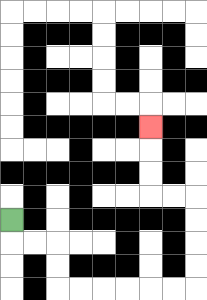{'start': '[0, 9]', 'end': '[6, 5]', 'path_directions': 'D,R,R,D,D,R,R,R,R,R,R,U,U,U,U,L,L,U,U,U', 'path_coordinates': '[[0, 9], [0, 10], [1, 10], [2, 10], [2, 11], [2, 12], [3, 12], [4, 12], [5, 12], [6, 12], [7, 12], [8, 12], [8, 11], [8, 10], [8, 9], [8, 8], [7, 8], [6, 8], [6, 7], [6, 6], [6, 5]]'}